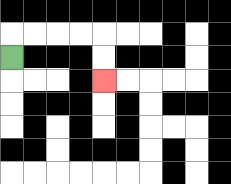{'start': '[0, 2]', 'end': '[4, 3]', 'path_directions': 'U,R,R,R,R,D,D', 'path_coordinates': '[[0, 2], [0, 1], [1, 1], [2, 1], [3, 1], [4, 1], [4, 2], [4, 3]]'}